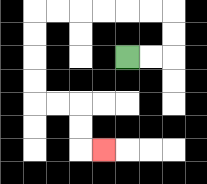{'start': '[5, 2]', 'end': '[4, 6]', 'path_directions': 'R,R,U,U,L,L,L,L,L,L,D,D,D,D,R,R,D,D,R', 'path_coordinates': '[[5, 2], [6, 2], [7, 2], [7, 1], [7, 0], [6, 0], [5, 0], [4, 0], [3, 0], [2, 0], [1, 0], [1, 1], [1, 2], [1, 3], [1, 4], [2, 4], [3, 4], [3, 5], [3, 6], [4, 6]]'}